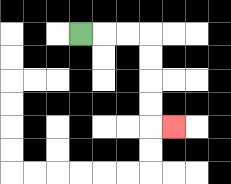{'start': '[3, 1]', 'end': '[7, 5]', 'path_directions': 'R,R,R,D,D,D,D,R', 'path_coordinates': '[[3, 1], [4, 1], [5, 1], [6, 1], [6, 2], [6, 3], [6, 4], [6, 5], [7, 5]]'}